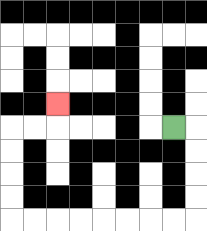{'start': '[7, 5]', 'end': '[2, 4]', 'path_directions': 'R,D,D,D,D,L,L,L,L,L,L,L,L,U,U,U,U,R,R,U', 'path_coordinates': '[[7, 5], [8, 5], [8, 6], [8, 7], [8, 8], [8, 9], [7, 9], [6, 9], [5, 9], [4, 9], [3, 9], [2, 9], [1, 9], [0, 9], [0, 8], [0, 7], [0, 6], [0, 5], [1, 5], [2, 5], [2, 4]]'}